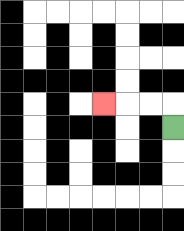{'start': '[7, 5]', 'end': '[4, 4]', 'path_directions': 'U,L,L,L', 'path_coordinates': '[[7, 5], [7, 4], [6, 4], [5, 4], [4, 4]]'}